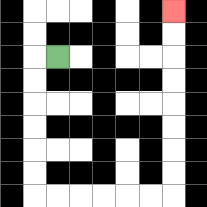{'start': '[2, 2]', 'end': '[7, 0]', 'path_directions': 'L,D,D,D,D,D,D,R,R,R,R,R,R,U,U,U,U,U,U,U,U', 'path_coordinates': '[[2, 2], [1, 2], [1, 3], [1, 4], [1, 5], [1, 6], [1, 7], [1, 8], [2, 8], [3, 8], [4, 8], [5, 8], [6, 8], [7, 8], [7, 7], [7, 6], [7, 5], [7, 4], [7, 3], [7, 2], [7, 1], [7, 0]]'}